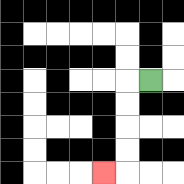{'start': '[6, 3]', 'end': '[4, 7]', 'path_directions': 'L,D,D,D,D,L', 'path_coordinates': '[[6, 3], [5, 3], [5, 4], [5, 5], [5, 6], [5, 7], [4, 7]]'}